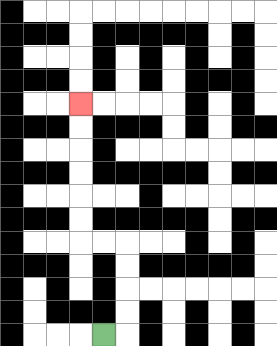{'start': '[4, 14]', 'end': '[3, 4]', 'path_directions': 'R,U,U,U,U,L,L,U,U,U,U,U,U', 'path_coordinates': '[[4, 14], [5, 14], [5, 13], [5, 12], [5, 11], [5, 10], [4, 10], [3, 10], [3, 9], [3, 8], [3, 7], [3, 6], [3, 5], [3, 4]]'}